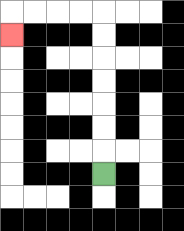{'start': '[4, 7]', 'end': '[0, 1]', 'path_directions': 'U,U,U,U,U,U,U,L,L,L,L,D', 'path_coordinates': '[[4, 7], [4, 6], [4, 5], [4, 4], [4, 3], [4, 2], [4, 1], [4, 0], [3, 0], [2, 0], [1, 0], [0, 0], [0, 1]]'}